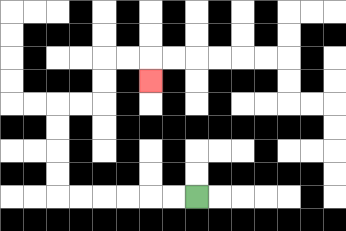{'start': '[8, 8]', 'end': '[6, 3]', 'path_directions': 'L,L,L,L,L,L,U,U,U,U,R,R,U,U,R,R,D', 'path_coordinates': '[[8, 8], [7, 8], [6, 8], [5, 8], [4, 8], [3, 8], [2, 8], [2, 7], [2, 6], [2, 5], [2, 4], [3, 4], [4, 4], [4, 3], [4, 2], [5, 2], [6, 2], [6, 3]]'}